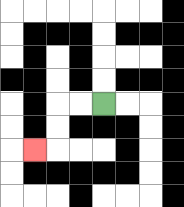{'start': '[4, 4]', 'end': '[1, 6]', 'path_directions': 'L,L,D,D,L', 'path_coordinates': '[[4, 4], [3, 4], [2, 4], [2, 5], [2, 6], [1, 6]]'}